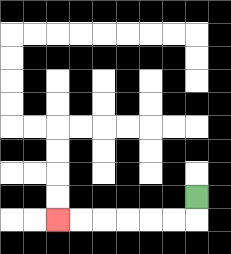{'start': '[8, 8]', 'end': '[2, 9]', 'path_directions': 'D,L,L,L,L,L,L', 'path_coordinates': '[[8, 8], [8, 9], [7, 9], [6, 9], [5, 9], [4, 9], [3, 9], [2, 9]]'}